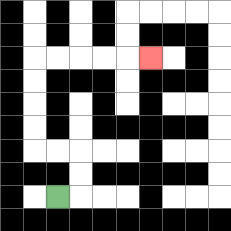{'start': '[2, 8]', 'end': '[6, 2]', 'path_directions': 'R,U,U,L,L,U,U,U,U,R,R,R,R,R', 'path_coordinates': '[[2, 8], [3, 8], [3, 7], [3, 6], [2, 6], [1, 6], [1, 5], [1, 4], [1, 3], [1, 2], [2, 2], [3, 2], [4, 2], [5, 2], [6, 2]]'}